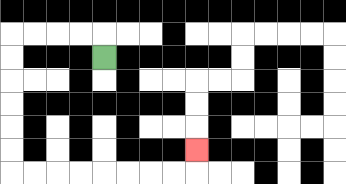{'start': '[4, 2]', 'end': '[8, 6]', 'path_directions': 'U,L,L,L,L,D,D,D,D,D,D,R,R,R,R,R,R,R,R,U', 'path_coordinates': '[[4, 2], [4, 1], [3, 1], [2, 1], [1, 1], [0, 1], [0, 2], [0, 3], [0, 4], [0, 5], [0, 6], [0, 7], [1, 7], [2, 7], [3, 7], [4, 7], [5, 7], [6, 7], [7, 7], [8, 7], [8, 6]]'}